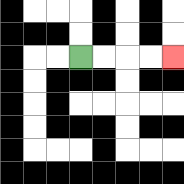{'start': '[3, 2]', 'end': '[7, 2]', 'path_directions': 'R,R,R,R', 'path_coordinates': '[[3, 2], [4, 2], [5, 2], [6, 2], [7, 2]]'}